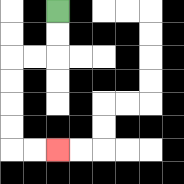{'start': '[2, 0]', 'end': '[2, 6]', 'path_directions': 'D,D,L,L,D,D,D,D,R,R', 'path_coordinates': '[[2, 0], [2, 1], [2, 2], [1, 2], [0, 2], [0, 3], [0, 4], [0, 5], [0, 6], [1, 6], [2, 6]]'}